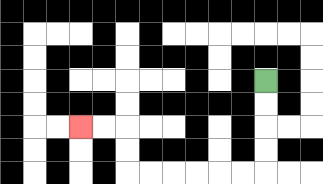{'start': '[11, 3]', 'end': '[3, 5]', 'path_directions': 'D,D,D,D,L,L,L,L,L,L,U,U,L,L', 'path_coordinates': '[[11, 3], [11, 4], [11, 5], [11, 6], [11, 7], [10, 7], [9, 7], [8, 7], [7, 7], [6, 7], [5, 7], [5, 6], [5, 5], [4, 5], [3, 5]]'}